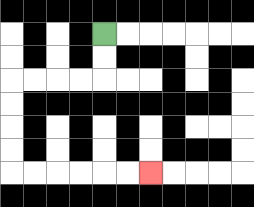{'start': '[4, 1]', 'end': '[6, 7]', 'path_directions': 'D,D,L,L,L,L,D,D,D,D,R,R,R,R,R,R', 'path_coordinates': '[[4, 1], [4, 2], [4, 3], [3, 3], [2, 3], [1, 3], [0, 3], [0, 4], [0, 5], [0, 6], [0, 7], [1, 7], [2, 7], [3, 7], [4, 7], [5, 7], [6, 7]]'}